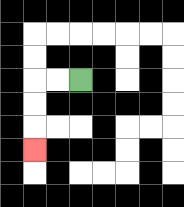{'start': '[3, 3]', 'end': '[1, 6]', 'path_directions': 'L,L,D,D,D', 'path_coordinates': '[[3, 3], [2, 3], [1, 3], [1, 4], [1, 5], [1, 6]]'}